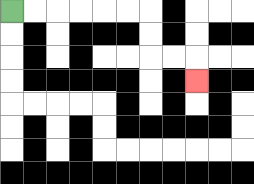{'start': '[0, 0]', 'end': '[8, 3]', 'path_directions': 'R,R,R,R,R,R,D,D,R,R,D', 'path_coordinates': '[[0, 0], [1, 0], [2, 0], [3, 0], [4, 0], [5, 0], [6, 0], [6, 1], [6, 2], [7, 2], [8, 2], [8, 3]]'}